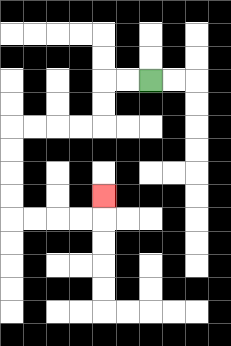{'start': '[6, 3]', 'end': '[4, 8]', 'path_directions': 'L,L,D,D,L,L,L,L,D,D,D,D,R,R,R,R,U', 'path_coordinates': '[[6, 3], [5, 3], [4, 3], [4, 4], [4, 5], [3, 5], [2, 5], [1, 5], [0, 5], [0, 6], [0, 7], [0, 8], [0, 9], [1, 9], [2, 9], [3, 9], [4, 9], [4, 8]]'}